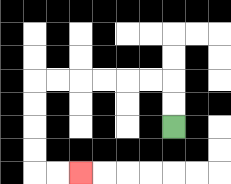{'start': '[7, 5]', 'end': '[3, 7]', 'path_directions': 'U,U,L,L,L,L,L,L,D,D,D,D,R,R', 'path_coordinates': '[[7, 5], [7, 4], [7, 3], [6, 3], [5, 3], [4, 3], [3, 3], [2, 3], [1, 3], [1, 4], [1, 5], [1, 6], [1, 7], [2, 7], [3, 7]]'}